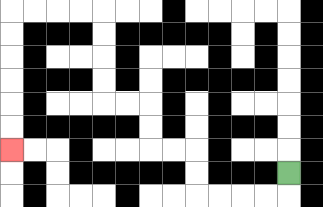{'start': '[12, 7]', 'end': '[0, 6]', 'path_directions': 'D,L,L,L,L,U,U,L,L,U,U,L,L,U,U,U,U,L,L,L,L,D,D,D,D,D,D', 'path_coordinates': '[[12, 7], [12, 8], [11, 8], [10, 8], [9, 8], [8, 8], [8, 7], [8, 6], [7, 6], [6, 6], [6, 5], [6, 4], [5, 4], [4, 4], [4, 3], [4, 2], [4, 1], [4, 0], [3, 0], [2, 0], [1, 0], [0, 0], [0, 1], [0, 2], [0, 3], [0, 4], [0, 5], [0, 6]]'}